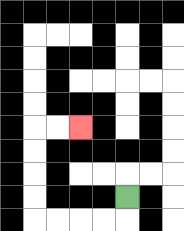{'start': '[5, 8]', 'end': '[3, 5]', 'path_directions': 'D,L,L,L,L,U,U,U,U,R,R', 'path_coordinates': '[[5, 8], [5, 9], [4, 9], [3, 9], [2, 9], [1, 9], [1, 8], [1, 7], [1, 6], [1, 5], [2, 5], [3, 5]]'}